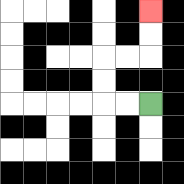{'start': '[6, 4]', 'end': '[6, 0]', 'path_directions': 'L,L,U,U,R,R,U,U', 'path_coordinates': '[[6, 4], [5, 4], [4, 4], [4, 3], [4, 2], [5, 2], [6, 2], [6, 1], [6, 0]]'}